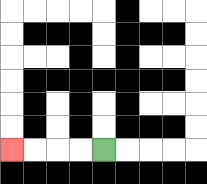{'start': '[4, 6]', 'end': '[0, 6]', 'path_directions': 'L,L,L,L', 'path_coordinates': '[[4, 6], [3, 6], [2, 6], [1, 6], [0, 6]]'}